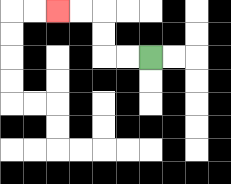{'start': '[6, 2]', 'end': '[2, 0]', 'path_directions': 'L,L,U,U,L,L', 'path_coordinates': '[[6, 2], [5, 2], [4, 2], [4, 1], [4, 0], [3, 0], [2, 0]]'}